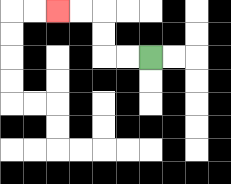{'start': '[6, 2]', 'end': '[2, 0]', 'path_directions': 'L,L,U,U,L,L', 'path_coordinates': '[[6, 2], [5, 2], [4, 2], [4, 1], [4, 0], [3, 0], [2, 0]]'}